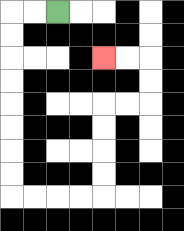{'start': '[2, 0]', 'end': '[4, 2]', 'path_directions': 'L,L,D,D,D,D,D,D,D,D,R,R,R,R,U,U,U,U,R,R,U,U,L,L', 'path_coordinates': '[[2, 0], [1, 0], [0, 0], [0, 1], [0, 2], [0, 3], [0, 4], [0, 5], [0, 6], [0, 7], [0, 8], [1, 8], [2, 8], [3, 8], [4, 8], [4, 7], [4, 6], [4, 5], [4, 4], [5, 4], [6, 4], [6, 3], [6, 2], [5, 2], [4, 2]]'}